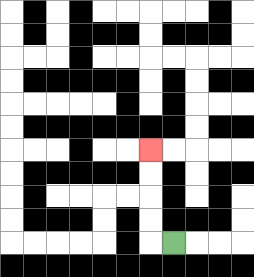{'start': '[7, 10]', 'end': '[6, 6]', 'path_directions': 'L,U,U,U,U', 'path_coordinates': '[[7, 10], [6, 10], [6, 9], [6, 8], [6, 7], [6, 6]]'}